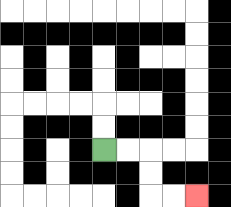{'start': '[4, 6]', 'end': '[8, 8]', 'path_directions': 'R,R,D,D,R,R', 'path_coordinates': '[[4, 6], [5, 6], [6, 6], [6, 7], [6, 8], [7, 8], [8, 8]]'}